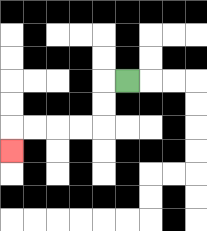{'start': '[5, 3]', 'end': '[0, 6]', 'path_directions': 'L,D,D,L,L,L,L,D', 'path_coordinates': '[[5, 3], [4, 3], [4, 4], [4, 5], [3, 5], [2, 5], [1, 5], [0, 5], [0, 6]]'}